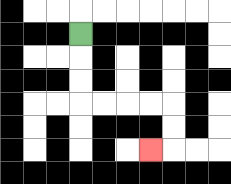{'start': '[3, 1]', 'end': '[6, 6]', 'path_directions': 'D,D,D,R,R,R,R,D,D,L', 'path_coordinates': '[[3, 1], [3, 2], [3, 3], [3, 4], [4, 4], [5, 4], [6, 4], [7, 4], [7, 5], [7, 6], [6, 6]]'}